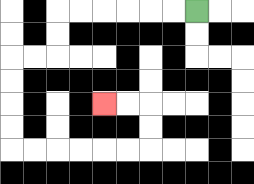{'start': '[8, 0]', 'end': '[4, 4]', 'path_directions': 'L,L,L,L,L,L,D,D,L,L,D,D,D,D,R,R,R,R,R,R,U,U,L,L', 'path_coordinates': '[[8, 0], [7, 0], [6, 0], [5, 0], [4, 0], [3, 0], [2, 0], [2, 1], [2, 2], [1, 2], [0, 2], [0, 3], [0, 4], [0, 5], [0, 6], [1, 6], [2, 6], [3, 6], [4, 6], [5, 6], [6, 6], [6, 5], [6, 4], [5, 4], [4, 4]]'}